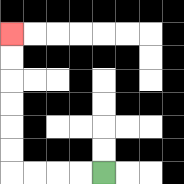{'start': '[4, 7]', 'end': '[0, 1]', 'path_directions': 'L,L,L,L,U,U,U,U,U,U', 'path_coordinates': '[[4, 7], [3, 7], [2, 7], [1, 7], [0, 7], [0, 6], [0, 5], [0, 4], [0, 3], [0, 2], [0, 1]]'}